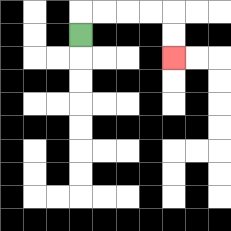{'start': '[3, 1]', 'end': '[7, 2]', 'path_directions': 'U,R,R,R,R,D,D', 'path_coordinates': '[[3, 1], [3, 0], [4, 0], [5, 0], [6, 0], [7, 0], [7, 1], [7, 2]]'}